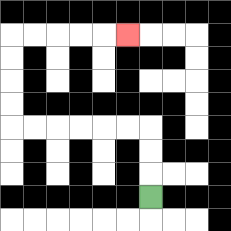{'start': '[6, 8]', 'end': '[5, 1]', 'path_directions': 'U,U,U,L,L,L,L,L,L,U,U,U,U,R,R,R,R,R', 'path_coordinates': '[[6, 8], [6, 7], [6, 6], [6, 5], [5, 5], [4, 5], [3, 5], [2, 5], [1, 5], [0, 5], [0, 4], [0, 3], [0, 2], [0, 1], [1, 1], [2, 1], [3, 1], [4, 1], [5, 1]]'}